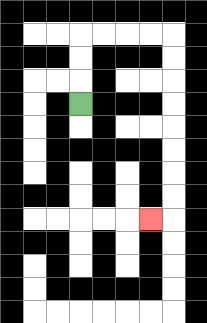{'start': '[3, 4]', 'end': '[6, 9]', 'path_directions': 'U,U,U,R,R,R,R,D,D,D,D,D,D,D,D,L', 'path_coordinates': '[[3, 4], [3, 3], [3, 2], [3, 1], [4, 1], [5, 1], [6, 1], [7, 1], [7, 2], [7, 3], [7, 4], [7, 5], [7, 6], [7, 7], [7, 8], [7, 9], [6, 9]]'}